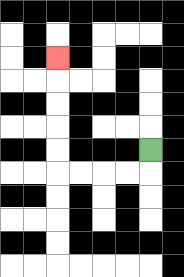{'start': '[6, 6]', 'end': '[2, 2]', 'path_directions': 'D,L,L,L,L,U,U,U,U,U', 'path_coordinates': '[[6, 6], [6, 7], [5, 7], [4, 7], [3, 7], [2, 7], [2, 6], [2, 5], [2, 4], [2, 3], [2, 2]]'}